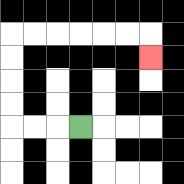{'start': '[3, 5]', 'end': '[6, 2]', 'path_directions': 'L,L,L,U,U,U,U,R,R,R,R,R,R,D', 'path_coordinates': '[[3, 5], [2, 5], [1, 5], [0, 5], [0, 4], [0, 3], [0, 2], [0, 1], [1, 1], [2, 1], [3, 1], [4, 1], [5, 1], [6, 1], [6, 2]]'}